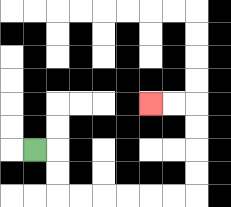{'start': '[1, 6]', 'end': '[6, 4]', 'path_directions': 'R,D,D,R,R,R,R,R,R,U,U,U,U,L,L', 'path_coordinates': '[[1, 6], [2, 6], [2, 7], [2, 8], [3, 8], [4, 8], [5, 8], [6, 8], [7, 8], [8, 8], [8, 7], [8, 6], [8, 5], [8, 4], [7, 4], [6, 4]]'}